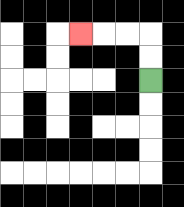{'start': '[6, 3]', 'end': '[3, 1]', 'path_directions': 'U,U,L,L,L', 'path_coordinates': '[[6, 3], [6, 2], [6, 1], [5, 1], [4, 1], [3, 1]]'}